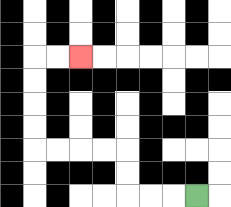{'start': '[8, 8]', 'end': '[3, 2]', 'path_directions': 'L,L,L,U,U,L,L,L,L,U,U,U,U,R,R', 'path_coordinates': '[[8, 8], [7, 8], [6, 8], [5, 8], [5, 7], [5, 6], [4, 6], [3, 6], [2, 6], [1, 6], [1, 5], [1, 4], [1, 3], [1, 2], [2, 2], [3, 2]]'}